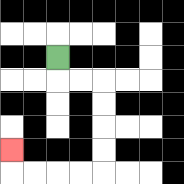{'start': '[2, 2]', 'end': '[0, 6]', 'path_directions': 'D,R,R,D,D,D,D,L,L,L,L,U', 'path_coordinates': '[[2, 2], [2, 3], [3, 3], [4, 3], [4, 4], [4, 5], [4, 6], [4, 7], [3, 7], [2, 7], [1, 7], [0, 7], [0, 6]]'}